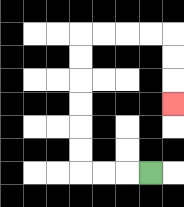{'start': '[6, 7]', 'end': '[7, 4]', 'path_directions': 'L,L,L,U,U,U,U,U,U,R,R,R,R,D,D,D', 'path_coordinates': '[[6, 7], [5, 7], [4, 7], [3, 7], [3, 6], [3, 5], [3, 4], [3, 3], [3, 2], [3, 1], [4, 1], [5, 1], [6, 1], [7, 1], [7, 2], [7, 3], [7, 4]]'}